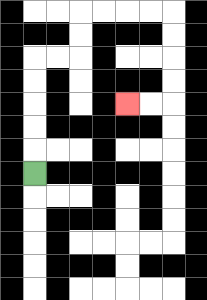{'start': '[1, 7]', 'end': '[5, 4]', 'path_directions': 'U,U,U,U,U,R,R,U,U,R,R,R,R,D,D,D,D,L,L', 'path_coordinates': '[[1, 7], [1, 6], [1, 5], [1, 4], [1, 3], [1, 2], [2, 2], [3, 2], [3, 1], [3, 0], [4, 0], [5, 0], [6, 0], [7, 0], [7, 1], [7, 2], [7, 3], [7, 4], [6, 4], [5, 4]]'}